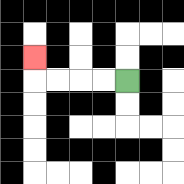{'start': '[5, 3]', 'end': '[1, 2]', 'path_directions': 'L,L,L,L,U', 'path_coordinates': '[[5, 3], [4, 3], [3, 3], [2, 3], [1, 3], [1, 2]]'}